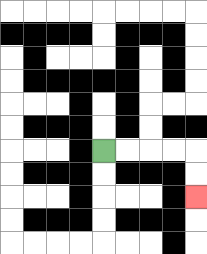{'start': '[4, 6]', 'end': '[8, 8]', 'path_directions': 'R,R,R,R,D,D', 'path_coordinates': '[[4, 6], [5, 6], [6, 6], [7, 6], [8, 6], [8, 7], [8, 8]]'}